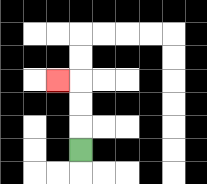{'start': '[3, 6]', 'end': '[2, 3]', 'path_directions': 'U,U,U,L', 'path_coordinates': '[[3, 6], [3, 5], [3, 4], [3, 3], [2, 3]]'}